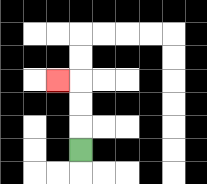{'start': '[3, 6]', 'end': '[2, 3]', 'path_directions': 'U,U,U,L', 'path_coordinates': '[[3, 6], [3, 5], [3, 4], [3, 3], [2, 3]]'}